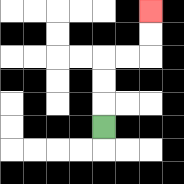{'start': '[4, 5]', 'end': '[6, 0]', 'path_directions': 'U,U,U,R,R,U,U', 'path_coordinates': '[[4, 5], [4, 4], [4, 3], [4, 2], [5, 2], [6, 2], [6, 1], [6, 0]]'}